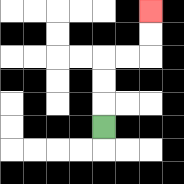{'start': '[4, 5]', 'end': '[6, 0]', 'path_directions': 'U,U,U,R,R,U,U', 'path_coordinates': '[[4, 5], [4, 4], [4, 3], [4, 2], [5, 2], [6, 2], [6, 1], [6, 0]]'}